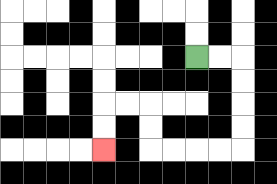{'start': '[8, 2]', 'end': '[4, 6]', 'path_directions': 'R,R,D,D,D,D,L,L,L,L,U,U,L,L,D,D', 'path_coordinates': '[[8, 2], [9, 2], [10, 2], [10, 3], [10, 4], [10, 5], [10, 6], [9, 6], [8, 6], [7, 6], [6, 6], [6, 5], [6, 4], [5, 4], [4, 4], [4, 5], [4, 6]]'}